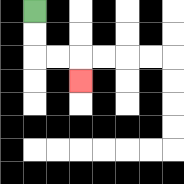{'start': '[1, 0]', 'end': '[3, 3]', 'path_directions': 'D,D,R,R,D', 'path_coordinates': '[[1, 0], [1, 1], [1, 2], [2, 2], [3, 2], [3, 3]]'}